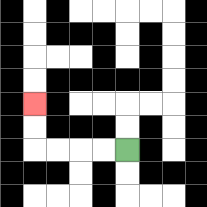{'start': '[5, 6]', 'end': '[1, 4]', 'path_directions': 'L,L,L,L,U,U', 'path_coordinates': '[[5, 6], [4, 6], [3, 6], [2, 6], [1, 6], [1, 5], [1, 4]]'}